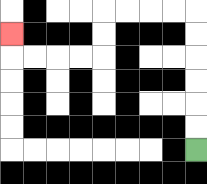{'start': '[8, 6]', 'end': '[0, 1]', 'path_directions': 'U,U,U,U,U,U,L,L,L,L,D,D,L,L,L,L,U', 'path_coordinates': '[[8, 6], [8, 5], [8, 4], [8, 3], [8, 2], [8, 1], [8, 0], [7, 0], [6, 0], [5, 0], [4, 0], [4, 1], [4, 2], [3, 2], [2, 2], [1, 2], [0, 2], [0, 1]]'}